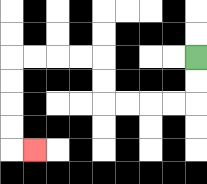{'start': '[8, 2]', 'end': '[1, 6]', 'path_directions': 'D,D,L,L,L,L,U,U,L,L,L,L,D,D,D,D,R', 'path_coordinates': '[[8, 2], [8, 3], [8, 4], [7, 4], [6, 4], [5, 4], [4, 4], [4, 3], [4, 2], [3, 2], [2, 2], [1, 2], [0, 2], [0, 3], [0, 4], [0, 5], [0, 6], [1, 6]]'}